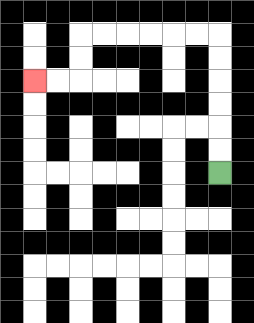{'start': '[9, 7]', 'end': '[1, 3]', 'path_directions': 'U,U,U,U,U,U,L,L,L,L,L,L,D,D,L,L', 'path_coordinates': '[[9, 7], [9, 6], [9, 5], [9, 4], [9, 3], [9, 2], [9, 1], [8, 1], [7, 1], [6, 1], [5, 1], [4, 1], [3, 1], [3, 2], [3, 3], [2, 3], [1, 3]]'}